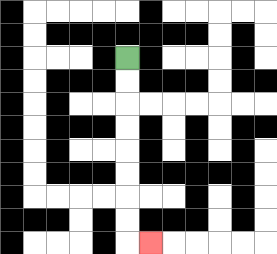{'start': '[5, 2]', 'end': '[6, 10]', 'path_directions': 'D,D,D,D,D,D,D,D,R', 'path_coordinates': '[[5, 2], [5, 3], [5, 4], [5, 5], [5, 6], [5, 7], [5, 8], [5, 9], [5, 10], [6, 10]]'}